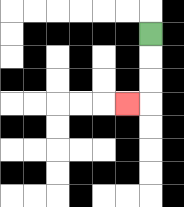{'start': '[6, 1]', 'end': '[5, 4]', 'path_directions': 'D,D,D,L', 'path_coordinates': '[[6, 1], [6, 2], [6, 3], [6, 4], [5, 4]]'}